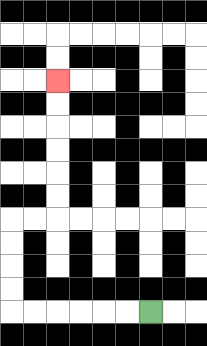{'start': '[6, 13]', 'end': '[2, 3]', 'path_directions': 'L,L,L,L,L,L,U,U,U,U,R,R,U,U,U,U,U,U', 'path_coordinates': '[[6, 13], [5, 13], [4, 13], [3, 13], [2, 13], [1, 13], [0, 13], [0, 12], [0, 11], [0, 10], [0, 9], [1, 9], [2, 9], [2, 8], [2, 7], [2, 6], [2, 5], [2, 4], [2, 3]]'}